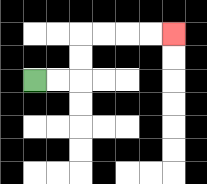{'start': '[1, 3]', 'end': '[7, 1]', 'path_directions': 'R,R,U,U,R,R,R,R', 'path_coordinates': '[[1, 3], [2, 3], [3, 3], [3, 2], [3, 1], [4, 1], [5, 1], [6, 1], [7, 1]]'}